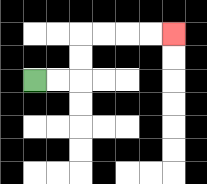{'start': '[1, 3]', 'end': '[7, 1]', 'path_directions': 'R,R,U,U,R,R,R,R', 'path_coordinates': '[[1, 3], [2, 3], [3, 3], [3, 2], [3, 1], [4, 1], [5, 1], [6, 1], [7, 1]]'}